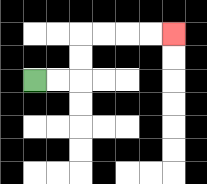{'start': '[1, 3]', 'end': '[7, 1]', 'path_directions': 'R,R,U,U,R,R,R,R', 'path_coordinates': '[[1, 3], [2, 3], [3, 3], [3, 2], [3, 1], [4, 1], [5, 1], [6, 1], [7, 1]]'}